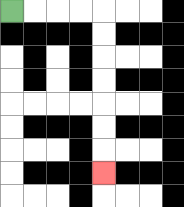{'start': '[0, 0]', 'end': '[4, 7]', 'path_directions': 'R,R,R,R,D,D,D,D,D,D,D', 'path_coordinates': '[[0, 0], [1, 0], [2, 0], [3, 0], [4, 0], [4, 1], [4, 2], [4, 3], [4, 4], [4, 5], [4, 6], [4, 7]]'}